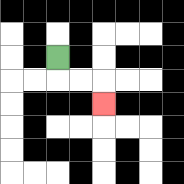{'start': '[2, 2]', 'end': '[4, 4]', 'path_directions': 'D,R,R,D', 'path_coordinates': '[[2, 2], [2, 3], [3, 3], [4, 3], [4, 4]]'}